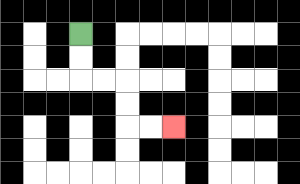{'start': '[3, 1]', 'end': '[7, 5]', 'path_directions': 'D,D,R,R,D,D,R,R', 'path_coordinates': '[[3, 1], [3, 2], [3, 3], [4, 3], [5, 3], [5, 4], [5, 5], [6, 5], [7, 5]]'}